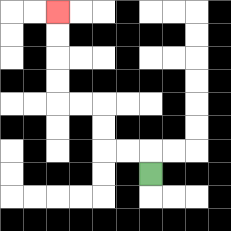{'start': '[6, 7]', 'end': '[2, 0]', 'path_directions': 'U,L,L,U,U,L,L,U,U,U,U', 'path_coordinates': '[[6, 7], [6, 6], [5, 6], [4, 6], [4, 5], [4, 4], [3, 4], [2, 4], [2, 3], [2, 2], [2, 1], [2, 0]]'}